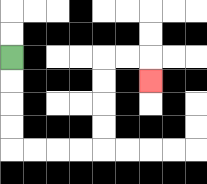{'start': '[0, 2]', 'end': '[6, 3]', 'path_directions': 'D,D,D,D,R,R,R,R,U,U,U,U,R,R,D', 'path_coordinates': '[[0, 2], [0, 3], [0, 4], [0, 5], [0, 6], [1, 6], [2, 6], [3, 6], [4, 6], [4, 5], [4, 4], [4, 3], [4, 2], [5, 2], [6, 2], [6, 3]]'}